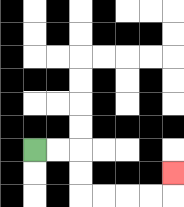{'start': '[1, 6]', 'end': '[7, 7]', 'path_directions': 'R,R,D,D,R,R,R,R,U', 'path_coordinates': '[[1, 6], [2, 6], [3, 6], [3, 7], [3, 8], [4, 8], [5, 8], [6, 8], [7, 8], [7, 7]]'}